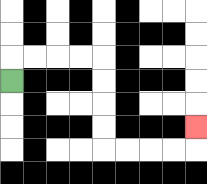{'start': '[0, 3]', 'end': '[8, 5]', 'path_directions': 'U,R,R,R,R,D,D,D,D,R,R,R,R,U', 'path_coordinates': '[[0, 3], [0, 2], [1, 2], [2, 2], [3, 2], [4, 2], [4, 3], [4, 4], [4, 5], [4, 6], [5, 6], [6, 6], [7, 6], [8, 6], [8, 5]]'}